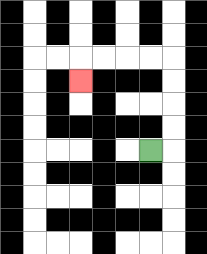{'start': '[6, 6]', 'end': '[3, 3]', 'path_directions': 'R,U,U,U,U,L,L,L,L,D', 'path_coordinates': '[[6, 6], [7, 6], [7, 5], [7, 4], [7, 3], [7, 2], [6, 2], [5, 2], [4, 2], [3, 2], [3, 3]]'}